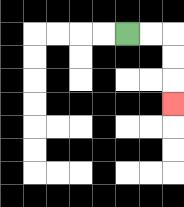{'start': '[5, 1]', 'end': '[7, 4]', 'path_directions': 'R,R,D,D,D', 'path_coordinates': '[[5, 1], [6, 1], [7, 1], [7, 2], [7, 3], [7, 4]]'}